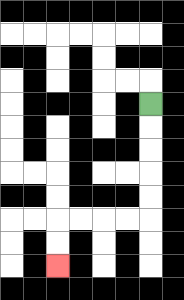{'start': '[6, 4]', 'end': '[2, 11]', 'path_directions': 'D,D,D,D,D,L,L,L,L,D,D', 'path_coordinates': '[[6, 4], [6, 5], [6, 6], [6, 7], [6, 8], [6, 9], [5, 9], [4, 9], [3, 9], [2, 9], [2, 10], [2, 11]]'}